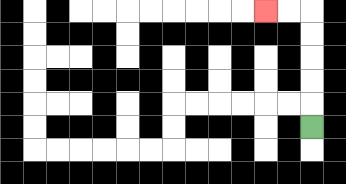{'start': '[13, 5]', 'end': '[11, 0]', 'path_directions': 'U,U,U,U,U,L,L', 'path_coordinates': '[[13, 5], [13, 4], [13, 3], [13, 2], [13, 1], [13, 0], [12, 0], [11, 0]]'}